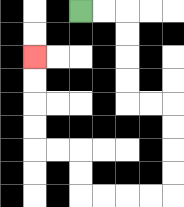{'start': '[3, 0]', 'end': '[1, 2]', 'path_directions': 'R,R,D,D,D,D,R,R,D,D,D,D,L,L,L,L,U,U,L,L,U,U,U,U', 'path_coordinates': '[[3, 0], [4, 0], [5, 0], [5, 1], [5, 2], [5, 3], [5, 4], [6, 4], [7, 4], [7, 5], [7, 6], [7, 7], [7, 8], [6, 8], [5, 8], [4, 8], [3, 8], [3, 7], [3, 6], [2, 6], [1, 6], [1, 5], [1, 4], [1, 3], [1, 2]]'}